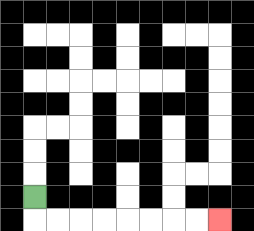{'start': '[1, 8]', 'end': '[9, 9]', 'path_directions': 'D,R,R,R,R,R,R,R,R', 'path_coordinates': '[[1, 8], [1, 9], [2, 9], [3, 9], [4, 9], [5, 9], [6, 9], [7, 9], [8, 9], [9, 9]]'}